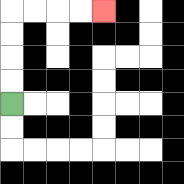{'start': '[0, 4]', 'end': '[4, 0]', 'path_directions': 'U,U,U,U,R,R,R,R', 'path_coordinates': '[[0, 4], [0, 3], [0, 2], [0, 1], [0, 0], [1, 0], [2, 0], [3, 0], [4, 0]]'}